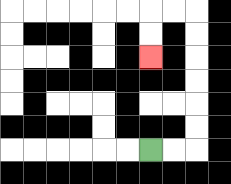{'start': '[6, 6]', 'end': '[6, 2]', 'path_directions': 'R,R,U,U,U,U,U,U,L,L,D,D', 'path_coordinates': '[[6, 6], [7, 6], [8, 6], [8, 5], [8, 4], [8, 3], [8, 2], [8, 1], [8, 0], [7, 0], [6, 0], [6, 1], [6, 2]]'}